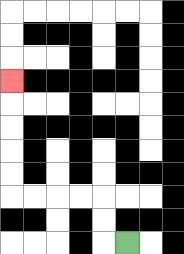{'start': '[5, 10]', 'end': '[0, 3]', 'path_directions': 'L,U,U,L,L,L,L,U,U,U,U,U', 'path_coordinates': '[[5, 10], [4, 10], [4, 9], [4, 8], [3, 8], [2, 8], [1, 8], [0, 8], [0, 7], [0, 6], [0, 5], [0, 4], [0, 3]]'}